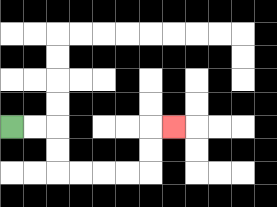{'start': '[0, 5]', 'end': '[7, 5]', 'path_directions': 'R,R,D,D,R,R,R,R,U,U,R', 'path_coordinates': '[[0, 5], [1, 5], [2, 5], [2, 6], [2, 7], [3, 7], [4, 7], [5, 7], [6, 7], [6, 6], [6, 5], [7, 5]]'}